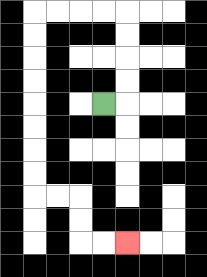{'start': '[4, 4]', 'end': '[5, 10]', 'path_directions': 'R,U,U,U,U,L,L,L,L,D,D,D,D,D,D,D,D,R,R,D,D,R,R', 'path_coordinates': '[[4, 4], [5, 4], [5, 3], [5, 2], [5, 1], [5, 0], [4, 0], [3, 0], [2, 0], [1, 0], [1, 1], [1, 2], [1, 3], [1, 4], [1, 5], [1, 6], [1, 7], [1, 8], [2, 8], [3, 8], [3, 9], [3, 10], [4, 10], [5, 10]]'}